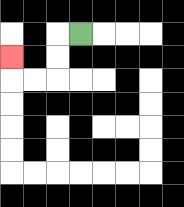{'start': '[3, 1]', 'end': '[0, 2]', 'path_directions': 'L,D,D,L,L,U', 'path_coordinates': '[[3, 1], [2, 1], [2, 2], [2, 3], [1, 3], [0, 3], [0, 2]]'}